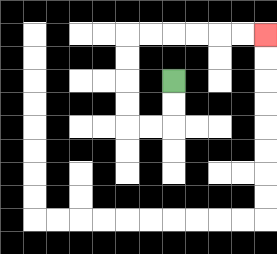{'start': '[7, 3]', 'end': '[11, 1]', 'path_directions': 'D,D,L,L,U,U,U,U,R,R,R,R,R,R', 'path_coordinates': '[[7, 3], [7, 4], [7, 5], [6, 5], [5, 5], [5, 4], [5, 3], [5, 2], [5, 1], [6, 1], [7, 1], [8, 1], [9, 1], [10, 1], [11, 1]]'}